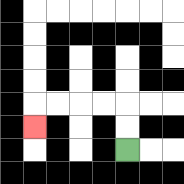{'start': '[5, 6]', 'end': '[1, 5]', 'path_directions': 'U,U,L,L,L,L,D', 'path_coordinates': '[[5, 6], [5, 5], [5, 4], [4, 4], [3, 4], [2, 4], [1, 4], [1, 5]]'}